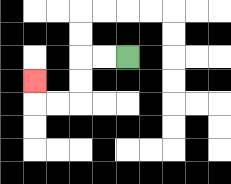{'start': '[5, 2]', 'end': '[1, 3]', 'path_directions': 'L,L,D,D,L,L,U', 'path_coordinates': '[[5, 2], [4, 2], [3, 2], [3, 3], [3, 4], [2, 4], [1, 4], [1, 3]]'}